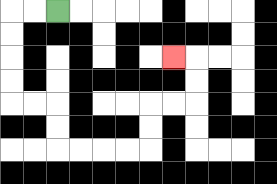{'start': '[2, 0]', 'end': '[7, 2]', 'path_directions': 'L,L,D,D,D,D,R,R,D,D,R,R,R,R,U,U,R,R,U,U,L', 'path_coordinates': '[[2, 0], [1, 0], [0, 0], [0, 1], [0, 2], [0, 3], [0, 4], [1, 4], [2, 4], [2, 5], [2, 6], [3, 6], [4, 6], [5, 6], [6, 6], [6, 5], [6, 4], [7, 4], [8, 4], [8, 3], [8, 2], [7, 2]]'}